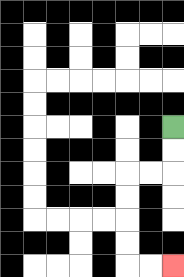{'start': '[7, 5]', 'end': '[7, 11]', 'path_directions': 'D,D,L,L,D,D,D,D,R,R', 'path_coordinates': '[[7, 5], [7, 6], [7, 7], [6, 7], [5, 7], [5, 8], [5, 9], [5, 10], [5, 11], [6, 11], [7, 11]]'}